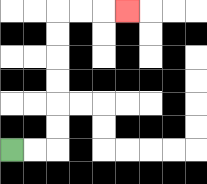{'start': '[0, 6]', 'end': '[5, 0]', 'path_directions': 'R,R,U,U,U,U,U,U,R,R,R', 'path_coordinates': '[[0, 6], [1, 6], [2, 6], [2, 5], [2, 4], [2, 3], [2, 2], [2, 1], [2, 0], [3, 0], [4, 0], [5, 0]]'}